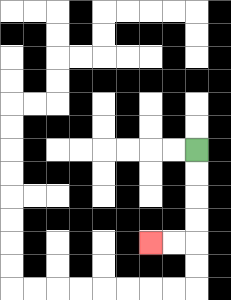{'start': '[8, 6]', 'end': '[6, 10]', 'path_directions': 'D,D,D,D,L,L', 'path_coordinates': '[[8, 6], [8, 7], [8, 8], [8, 9], [8, 10], [7, 10], [6, 10]]'}